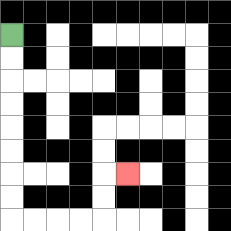{'start': '[0, 1]', 'end': '[5, 7]', 'path_directions': 'D,D,D,D,D,D,D,D,R,R,R,R,U,U,R', 'path_coordinates': '[[0, 1], [0, 2], [0, 3], [0, 4], [0, 5], [0, 6], [0, 7], [0, 8], [0, 9], [1, 9], [2, 9], [3, 9], [4, 9], [4, 8], [4, 7], [5, 7]]'}